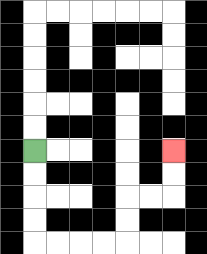{'start': '[1, 6]', 'end': '[7, 6]', 'path_directions': 'D,D,D,D,R,R,R,R,U,U,R,R,U,U', 'path_coordinates': '[[1, 6], [1, 7], [1, 8], [1, 9], [1, 10], [2, 10], [3, 10], [4, 10], [5, 10], [5, 9], [5, 8], [6, 8], [7, 8], [7, 7], [7, 6]]'}